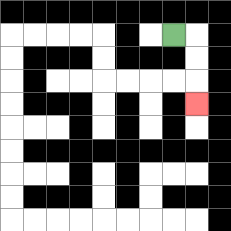{'start': '[7, 1]', 'end': '[8, 4]', 'path_directions': 'R,D,D,D', 'path_coordinates': '[[7, 1], [8, 1], [8, 2], [8, 3], [8, 4]]'}